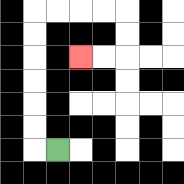{'start': '[2, 6]', 'end': '[3, 2]', 'path_directions': 'L,U,U,U,U,U,U,R,R,R,R,D,D,L,L', 'path_coordinates': '[[2, 6], [1, 6], [1, 5], [1, 4], [1, 3], [1, 2], [1, 1], [1, 0], [2, 0], [3, 0], [4, 0], [5, 0], [5, 1], [5, 2], [4, 2], [3, 2]]'}